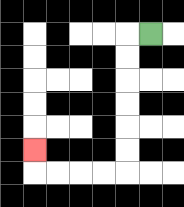{'start': '[6, 1]', 'end': '[1, 6]', 'path_directions': 'L,D,D,D,D,D,D,L,L,L,L,U', 'path_coordinates': '[[6, 1], [5, 1], [5, 2], [5, 3], [5, 4], [5, 5], [5, 6], [5, 7], [4, 7], [3, 7], [2, 7], [1, 7], [1, 6]]'}